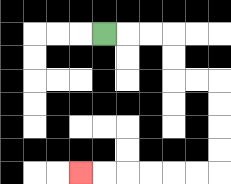{'start': '[4, 1]', 'end': '[3, 7]', 'path_directions': 'R,R,R,D,D,R,R,D,D,D,D,L,L,L,L,L,L', 'path_coordinates': '[[4, 1], [5, 1], [6, 1], [7, 1], [7, 2], [7, 3], [8, 3], [9, 3], [9, 4], [9, 5], [9, 6], [9, 7], [8, 7], [7, 7], [6, 7], [5, 7], [4, 7], [3, 7]]'}